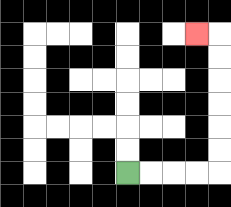{'start': '[5, 7]', 'end': '[8, 1]', 'path_directions': 'R,R,R,R,U,U,U,U,U,U,L', 'path_coordinates': '[[5, 7], [6, 7], [7, 7], [8, 7], [9, 7], [9, 6], [9, 5], [9, 4], [9, 3], [9, 2], [9, 1], [8, 1]]'}